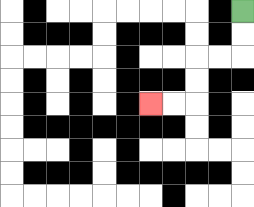{'start': '[10, 0]', 'end': '[6, 4]', 'path_directions': 'D,D,L,L,D,D,L,L', 'path_coordinates': '[[10, 0], [10, 1], [10, 2], [9, 2], [8, 2], [8, 3], [8, 4], [7, 4], [6, 4]]'}